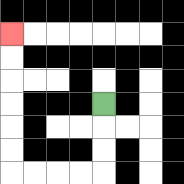{'start': '[4, 4]', 'end': '[0, 1]', 'path_directions': 'D,D,D,L,L,L,L,U,U,U,U,U,U', 'path_coordinates': '[[4, 4], [4, 5], [4, 6], [4, 7], [3, 7], [2, 7], [1, 7], [0, 7], [0, 6], [0, 5], [0, 4], [0, 3], [0, 2], [0, 1]]'}